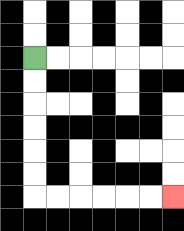{'start': '[1, 2]', 'end': '[7, 8]', 'path_directions': 'D,D,D,D,D,D,R,R,R,R,R,R', 'path_coordinates': '[[1, 2], [1, 3], [1, 4], [1, 5], [1, 6], [1, 7], [1, 8], [2, 8], [3, 8], [4, 8], [5, 8], [6, 8], [7, 8]]'}